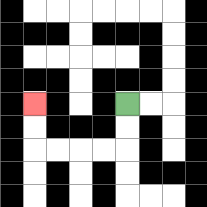{'start': '[5, 4]', 'end': '[1, 4]', 'path_directions': 'D,D,L,L,L,L,U,U', 'path_coordinates': '[[5, 4], [5, 5], [5, 6], [4, 6], [3, 6], [2, 6], [1, 6], [1, 5], [1, 4]]'}